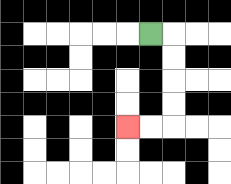{'start': '[6, 1]', 'end': '[5, 5]', 'path_directions': 'R,D,D,D,D,L,L', 'path_coordinates': '[[6, 1], [7, 1], [7, 2], [7, 3], [7, 4], [7, 5], [6, 5], [5, 5]]'}